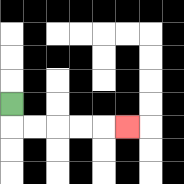{'start': '[0, 4]', 'end': '[5, 5]', 'path_directions': 'D,R,R,R,R,R', 'path_coordinates': '[[0, 4], [0, 5], [1, 5], [2, 5], [3, 5], [4, 5], [5, 5]]'}